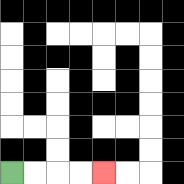{'start': '[0, 7]', 'end': '[4, 7]', 'path_directions': 'R,R,R,R', 'path_coordinates': '[[0, 7], [1, 7], [2, 7], [3, 7], [4, 7]]'}